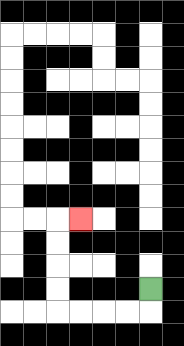{'start': '[6, 12]', 'end': '[3, 9]', 'path_directions': 'D,L,L,L,L,U,U,U,U,R', 'path_coordinates': '[[6, 12], [6, 13], [5, 13], [4, 13], [3, 13], [2, 13], [2, 12], [2, 11], [2, 10], [2, 9], [3, 9]]'}